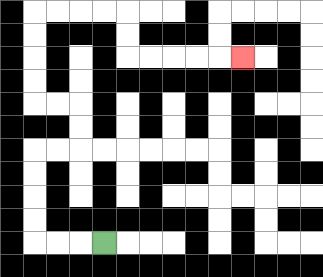{'start': '[4, 10]', 'end': '[10, 2]', 'path_directions': 'L,L,L,U,U,U,U,R,R,U,U,L,L,U,U,U,U,R,R,R,R,D,D,R,R,R,R,R', 'path_coordinates': '[[4, 10], [3, 10], [2, 10], [1, 10], [1, 9], [1, 8], [1, 7], [1, 6], [2, 6], [3, 6], [3, 5], [3, 4], [2, 4], [1, 4], [1, 3], [1, 2], [1, 1], [1, 0], [2, 0], [3, 0], [4, 0], [5, 0], [5, 1], [5, 2], [6, 2], [7, 2], [8, 2], [9, 2], [10, 2]]'}